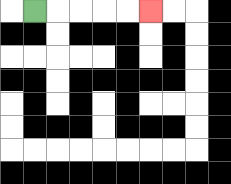{'start': '[1, 0]', 'end': '[6, 0]', 'path_directions': 'R,R,R,R,R', 'path_coordinates': '[[1, 0], [2, 0], [3, 0], [4, 0], [5, 0], [6, 0]]'}